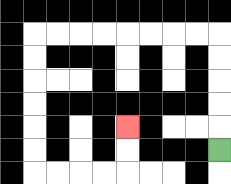{'start': '[9, 6]', 'end': '[5, 5]', 'path_directions': 'U,U,U,U,U,L,L,L,L,L,L,L,L,D,D,D,D,D,D,R,R,R,R,U,U', 'path_coordinates': '[[9, 6], [9, 5], [9, 4], [9, 3], [9, 2], [9, 1], [8, 1], [7, 1], [6, 1], [5, 1], [4, 1], [3, 1], [2, 1], [1, 1], [1, 2], [1, 3], [1, 4], [1, 5], [1, 6], [1, 7], [2, 7], [3, 7], [4, 7], [5, 7], [5, 6], [5, 5]]'}